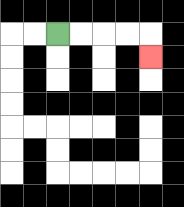{'start': '[2, 1]', 'end': '[6, 2]', 'path_directions': 'R,R,R,R,D', 'path_coordinates': '[[2, 1], [3, 1], [4, 1], [5, 1], [6, 1], [6, 2]]'}